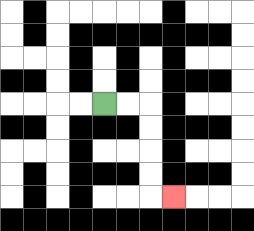{'start': '[4, 4]', 'end': '[7, 8]', 'path_directions': 'R,R,D,D,D,D,R', 'path_coordinates': '[[4, 4], [5, 4], [6, 4], [6, 5], [6, 6], [6, 7], [6, 8], [7, 8]]'}